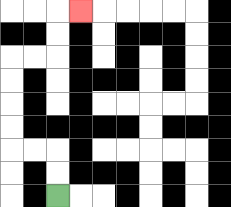{'start': '[2, 8]', 'end': '[3, 0]', 'path_directions': 'U,U,L,L,U,U,U,U,R,R,U,U,R', 'path_coordinates': '[[2, 8], [2, 7], [2, 6], [1, 6], [0, 6], [0, 5], [0, 4], [0, 3], [0, 2], [1, 2], [2, 2], [2, 1], [2, 0], [3, 0]]'}